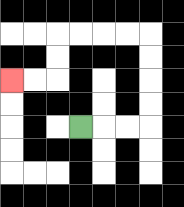{'start': '[3, 5]', 'end': '[0, 3]', 'path_directions': 'R,R,R,U,U,U,U,L,L,L,L,D,D,L,L', 'path_coordinates': '[[3, 5], [4, 5], [5, 5], [6, 5], [6, 4], [6, 3], [6, 2], [6, 1], [5, 1], [4, 1], [3, 1], [2, 1], [2, 2], [2, 3], [1, 3], [0, 3]]'}